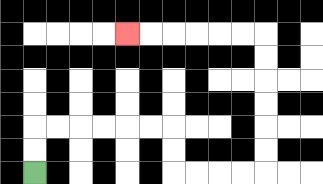{'start': '[1, 7]', 'end': '[5, 1]', 'path_directions': 'U,U,R,R,R,R,R,R,D,D,R,R,R,R,U,U,U,U,U,U,L,L,L,L,L,L', 'path_coordinates': '[[1, 7], [1, 6], [1, 5], [2, 5], [3, 5], [4, 5], [5, 5], [6, 5], [7, 5], [7, 6], [7, 7], [8, 7], [9, 7], [10, 7], [11, 7], [11, 6], [11, 5], [11, 4], [11, 3], [11, 2], [11, 1], [10, 1], [9, 1], [8, 1], [7, 1], [6, 1], [5, 1]]'}